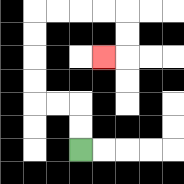{'start': '[3, 6]', 'end': '[4, 2]', 'path_directions': 'U,U,L,L,U,U,U,U,R,R,R,R,D,D,L', 'path_coordinates': '[[3, 6], [3, 5], [3, 4], [2, 4], [1, 4], [1, 3], [1, 2], [1, 1], [1, 0], [2, 0], [3, 0], [4, 0], [5, 0], [5, 1], [5, 2], [4, 2]]'}